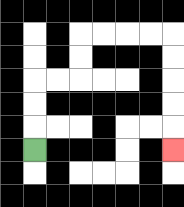{'start': '[1, 6]', 'end': '[7, 6]', 'path_directions': 'U,U,U,R,R,U,U,R,R,R,R,D,D,D,D,D', 'path_coordinates': '[[1, 6], [1, 5], [1, 4], [1, 3], [2, 3], [3, 3], [3, 2], [3, 1], [4, 1], [5, 1], [6, 1], [7, 1], [7, 2], [7, 3], [7, 4], [7, 5], [7, 6]]'}